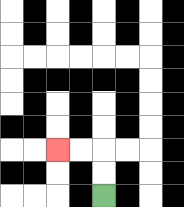{'start': '[4, 8]', 'end': '[2, 6]', 'path_directions': 'U,U,L,L', 'path_coordinates': '[[4, 8], [4, 7], [4, 6], [3, 6], [2, 6]]'}